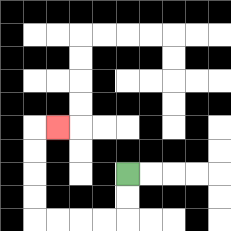{'start': '[5, 7]', 'end': '[2, 5]', 'path_directions': 'D,D,L,L,L,L,U,U,U,U,R', 'path_coordinates': '[[5, 7], [5, 8], [5, 9], [4, 9], [3, 9], [2, 9], [1, 9], [1, 8], [1, 7], [1, 6], [1, 5], [2, 5]]'}